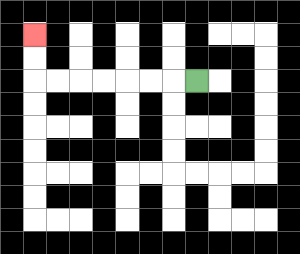{'start': '[8, 3]', 'end': '[1, 1]', 'path_directions': 'L,L,L,L,L,L,L,U,U', 'path_coordinates': '[[8, 3], [7, 3], [6, 3], [5, 3], [4, 3], [3, 3], [2, 3], [1, 3], [1, 2], [1, 1]]'}